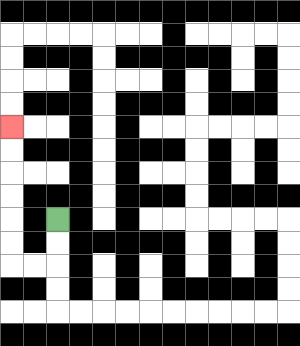{'start': '[2, 9]', 'end': '[0, 5]', 'path_directions': 'D,D,L,L,U,U,U,U,U,U', 'path_coordinates': '[[2, 9], [2, 10], [2, 11], [1, 11], [0, 11], [0, 10], [0, 9], [0, 8], [0, 7], [0, 6], [0, 5]]'}